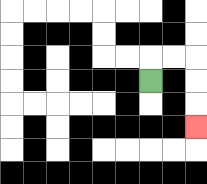{'start': '[6, 3]', 'end': '[8, 5]', 'path_directions': 'U,R,R,D,D,D', 'path_coordinates': '[[6, 3], [6, 2], [7, 2], [8, 2], [8, 3], [8, 4], [8, 5]]'}